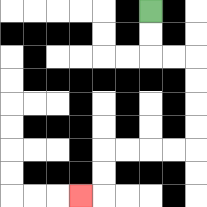{'start': '[6, 0]', 'end': '[3, 8]', 'path_directions': 'D,D,R,R,D,D,D,D,L,L,L,L,D,D,L', 'path_coordinates': '[[6, 0], [6, 1], [6, 2], [7, 2], [8, 2], [8, 3], [8, 4], [8, 5], [8, 6], [7, 6], [6, 6], [5, 6], [4, 6], [4, 7], [4, 8], [3, 8]]'}